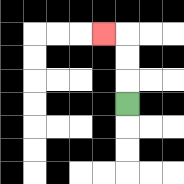{'start': '[5, 4]', 'end': '[4, 1]', 'path_directions': 'U,U,U,L', 'path_coordinates': '[[5, 4], [5, 3], [5, 2], [5, 1], [4, 1]]'}